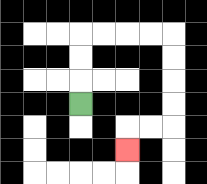{'start': '[3, 4]', 'end': '[5, 6]', 'path_directions': 'U,U,U,R,R,R,R,D,D,D,D,L,L,D', 'path_coordinates': '[[3, 4], [3, 3], [3, 2], [3, 1], [4, 1], [5, 1], [6, 1], [7, 1], [7, 2], [7, 3], [7, 4], [7, 5], [6, 5], [5, 5], [5, 6]]'}